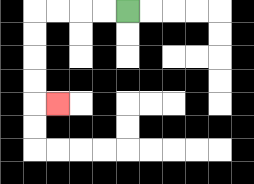{'start': '[5, 0]', 'end': '[2, 4]', 'path_directions': 'L,L,L,L,D,D,D,D,R', 'path_coordinates': '[[5, 0], [4, 0], [3, 0], [2, 0], [1, 0], [1, 1], [1, 2], [1, 3], [1, 4], [2, 4]]'}